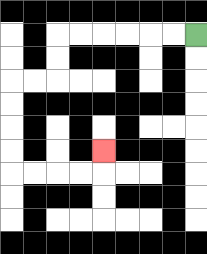{'start': '[8, 1]', 'end': '[4, 6]', 'path_directions': 'L,L,L,L,L,L,D,D,L,L,D,D,D,D,R,R,R,R,U', 'path_coordinates': '[[8, 1], [7, 1], [6, 1], [5, 1], [4, 1], [3, 1], [2, 1], [2, 2], [2, 3], [1, 3], [0, 3], [0, 4], [0, 5], [0, 6], [0, 7], [1, 7], [2, 7], [3, 7], [4, 7], [4, 6]]'}